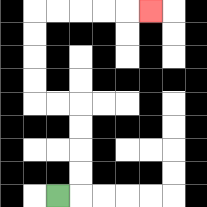{'start': '[2, 8]', 'end': '[6, 0]', 'path_directions': 'R,U,U,U,U,L,L,U,U,U,U,R,R,R,R,R', 'path_coordinates': '[[2, 8], [3, 8], [3, 7], [3, 6], [3, 5], [3, 4], [2, 4], [1, 4], [1, 3], [1, 2], [1, 1], [1, 0], [2, 0], [3, 0], [4, 0], [5, 0], [6, 0]]'}